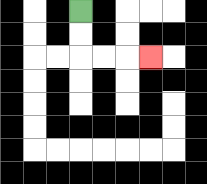{'start': '[3, 0]', 'end': '[6, 2]', 'path_directions': 'D,D,R,R,R', 'path_coordinates': '[[3, 0], [3, 1], [3, 2], [4, 2], [5, 2], [6, 2]]'}